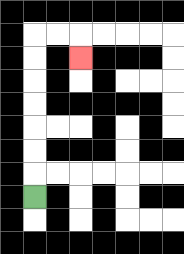{'start': '[1, 8]', 'end': '[3, 2]', 'path_directions': 'U,U,U,U,U,U,U,R,R,D', 'path_coordinates': '[[1, 8], [1, 7], [1, 6], [1, 5], [1, 4], [1, 3], [1, 2], [1, 1], [2, 1], [3, 1], [3, 2]]'}